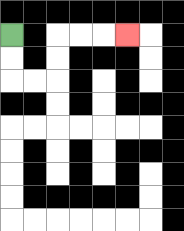{'start': '[0, 1]', 'end': '[5, 1]', 'path_directions': 'D,D,R,R,U,U,R,R,R', 'path_coordinates': '[[0, 1], [0, 2], [0, 3], [1, 3], [2, 3], [2, 2], [2, 1], [3, 1], [4, 1], [5, 1]]'}